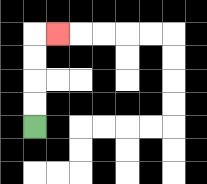{'start': '[1, 5]', 'end': '[2, 1]', 'path_directions': 'U,U,U,U,R', 'path_coordinates': '[[1, 5], [1, 4], [1, 3], [1, 2], [1, 1], [2, 1]]'}